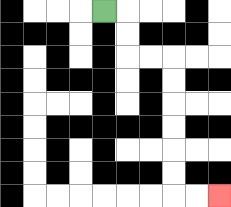{'start': '[4, 0]', 'end': '[9, 8]', 'path_directions': 'R,D,D,R,R,D,D,D,D,D,D,R,R', 'path_coordinates': '[[4, 0], [5, 0], [5, 1], [5, 2], [6, 2], [7, 2], [7, 3], [7, 4], [7, 5], [7, 6], [7, 7], [7, 8], [8, 8], [9, 8]]'}